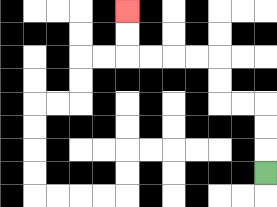{'start': '[11, 7]', 'end': '[5, 0]', 'path_directions': 'U,U,U,L,L,U,U,L,L,L,L,U,U', 'path_coordinates': '[[11, 7], [11, 6], [11, 5], [11, 4], [10, 4], [9, 4], [9, 3], [9, 2], [8, 2], [7, 2], [6, 2], [5, 2], [5, 1], [5, 0]]'}